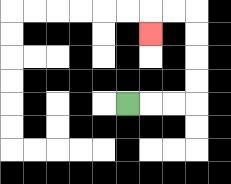{'start': '[5, 4]', 'end': '[6, 1]', 'path_directions': 'R,R,R,U,U,U,U,L,L,D', 'path_coordinates': '[[5, 4], [6, 4], [7, 4], [8, 4], [8, 3], [8, 2], [8, 1], [8, 0], [7, 0], [6, 0], [6, 1]]'}